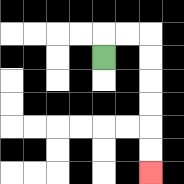{'start': '[4, 2]', 'end': '[6, 7]', 'path_directions': 'U,R,R,D,D,D,D,D,D', 'path_coordinates': '[[4, 2], [4, 1], [5, 1], [6, 1], [6, 2], [6, 3], [6, 4], [6, 5], [6, 6], [6, 7]]'}